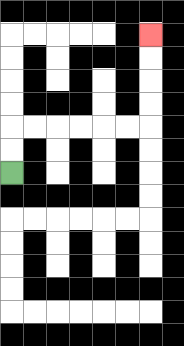{'start': '[0, 7]', 'end': '[6, 1]', 'path_directions': 'U,U,R,R,R,R,R,R,U,U,U,U', 'path_coordinates': '[[0, 7], [0, 6], [0, 5], [1, 5], [2, 5], [3, 5], [4, 5], [5, 5], [6, 5], [6, 4], [6, 3], [6, 2], [6, 1]]'}